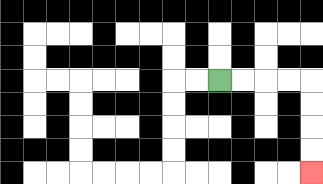{'start': '[9, 3]', 'end': '[13, 7]', 'path_directions': 'R,R,R,R,D,D,D,D', 'path_coordinates': '[[9, 3], [10, 3], [11, 3], [12, 3], [13, 3], [13, 4], [13, 5], [13, 6], [13, 7]]'}